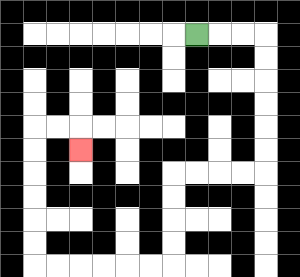{'start': '[8, 1]', 'end': '[3, 6]', 'path_directions': 'R,R,R,D,D,D,D,D,D,L,L,L,L,D,D,D,D,L,L,L,L,L,L,U,U,U,U,U,U,R,R,D', 'path_coordinates': '[[8, 1], [9, 1], [10, 1], [11, 1], [11, 2], [11, 3], [11, 4], [11, 5], [11, 6], [11, 7], [10, 7], [9, 7], [8, 7], [7, 7], [7, 8], [7, 9], [7, 10], [7, 11], [6, 11], [5, 11], [4, 11], [3, 11], [2, 11], [1, 11], [1, 10], [1, 9], [1, 8], [1, 7], [1, 6], [1, 5], [2, 5], [3, 5], [3, 6]]'}